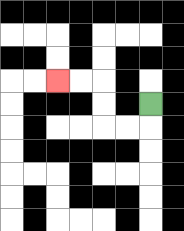{'start': '[6, 4]', 'end': '[2, 3]', 'path_directions': 'D,L,L,U,U,L,L', 'path_coordinates': '[[6, 4], [6, 5], [5, 5], [4, 5], [4, 4], [4, 3], [3, 3], [2, 3]]'}